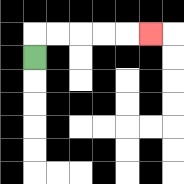{'start': '[1, 2]', 'end': '[6, 1]', 'path_directions': 'U,R,R,R,R,R', 'path_coordinates': '[[1, 2], [1, 1], [2, 1], [3, 1], [4, 1], [5, 1], [6, 1]]'}